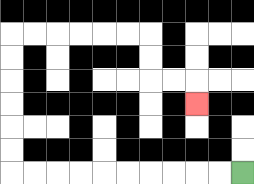{'start': '[10, 7]', 'end': '[8, 4]', 'path_directions': 'L,L,L,L,L,L,L,L,L,L,U,U,U,U,U,U,R,R,R,R,R,R,D,D,R,R,D', 'path_coordinates': '[[10, 7], [9, 7], [8, 7], [7, 7], [6, 7], [5, 7], [4, 7], [3, 7], [2, 7], [1, 7], [0, 7], [0, 6], [0, 5], [0, 4], [0, 3], [0, 2], [0, 1], [1, 1], [2, 1], [3, 1], [4, 1], [5, 1], [6, 1], [6, 2], [6, 3], [7, 3], [8, 3], [8, 4]]'}